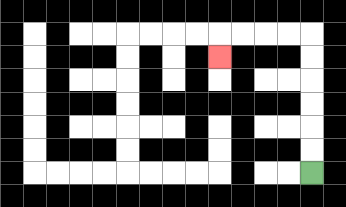{'start': '[13, 7]', 'end': '[9, 2]', 'path_directions': 'U,U,U,U,U,U,L,L,L,L,D', 'path_coordinates': '[[13, 7], [13, 6], [13, 5], [13, 4], [13, 3], [13, 2], [13, 1], [12, 1], [11, 1], [10, 1], [9, 1], [9, 2]]'}